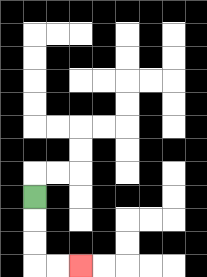{'start': '[1, 8]', 'end': '[3, 11]', 'path_directions': 'D,D,D,R,R', 'path_coordinates': '[[1, 8], [1, 9], [1, 10], [1, 11], [2, 11], [3, 11]]'}